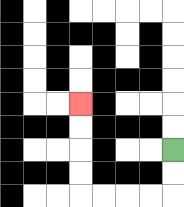{'start': '[7, 6]', 'end': '[3, 4]', 'path_directions': 'D,D,L,L,L,L,U,U,U,U', 'path_coordinates': '[[7, 6], [7, 7], [7, 8], [6, 8], [5, 8], [4, 8], [3, 8], [3, 7], [3, 6], [3, 5], [3, 4]]'}